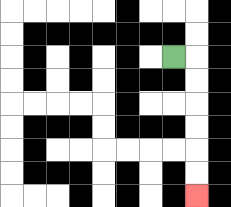{'start': '[7, 2]', 'end': '[8, 8]', 'path_directions': 'R,D,D,D,D,D,D', 'path_coordinates': '[[7, 2], [8, 2], [8, 3], [8, 4], [8, 5], [8, 6], [8, 7], [8, 8]]'}